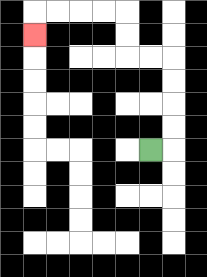{'start': '[6, 6]', 'end': '[1, 1]', 'path_directions': 'R,U,U,U,U,L,L,U,U,L,L,L,L,D', 'path_coordinates': '[[6, 6], [7, 6], [7, 5], [7, 4], [7, 3], [7, 2], [6, 2], [5, 2], [5, 1], [5, 0], [4, 0], [3, 0], [2, 0], [1, 0], [1, 1]]'}